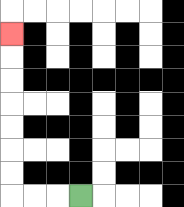{'start': '[3, 8]', 'end': '[0, 1]', 'path_directions': 'L,L,L,U,U,U,U,U,U,U', 'path_coordinates': '[[3, 8], [2, 8], [1, 8], [0, 8], [0, 7], [0, 6], [0, 5], [0, 4], [0, 3], [0, 2], [0, 1]]'}